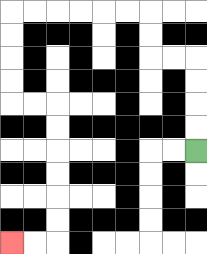{'start': '[8, 6]', 'end': '[0, 10]', 'path_directions': 'U,U,U,U,L,L,U,U,L,L,L,L,L,L,D,D,D,D,R,R,D,D,D,D,D,D,L,L', 'path_coordinates': '[[8, 6], [8, 5], [8, 4], [8, 3], [8, 2], [7, 2], [6, 2], [6, 1], [6, 0], [5, 0], [4, 0], [3, 0], [2, 0], [1, 0], [0, 0], [0, 1], [0, 2], [0, 3], [0, 4], [1, 4], [2, 4], [2, 5], [2, 6], [2, 7], [2, 8], [2, 9], [2, 10], [1, 10], [0, 10]]'}